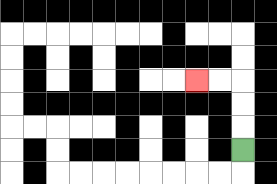{'start': '[10, 6]', 'end': '[8, 3]', 'path_directions': 'U,U,U,L,L', 'path_coordinates': '[[10, 6], [10, 5], [10, 4], [10, 3], [9, 3], [8, 3]]'}